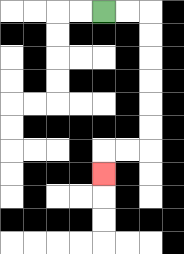{'start': '[4, 0]', 'end': '[4, 7]', 'path_directions': 'R,R,D,D,D,D,D,D,L,L,D', 'path_coordinates': '[[4, 0], [5, 0], [6, 0], [6, 1], [6, 2], [6, 3], [6, 4], [6, 5], [6, 6], [5, 6], [4, 6], [4, 7]]'}